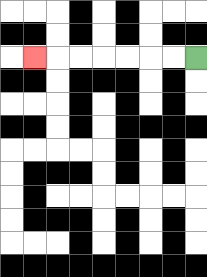{'start': '[8, 2]', 'end': '[1, 2]', 'path_directions': 'L,L,L,L,L,L,L', 'path_coordinates': '[[8, 2], [7, 2], [6, 2], [5, 2], [4, 2], [3, 2], [2, 2], [1, 2]]'}